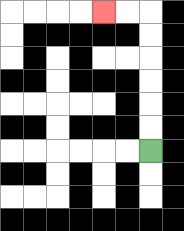{'start': '[6, 6]', 'end': '[4, 0]', 'path_directions': 'U,U,U,U,U,U,L,L', 'path_coordinates': '[[6, 6], [6, 5], [6, 4], [6, 3], [6, 2], [6, 1], [6, 0], [5, 0], [4, 0]]'}